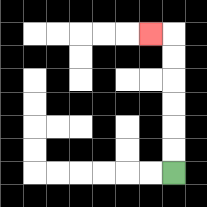{'start': '[7, 7]', 'end': '[6, 1]', 'path_directions': 'U,U,U,U,U,U,L', 'path_coordinates': '[[7, 7], [7, 6], [7, 5], [7, 4], [7, 3], [7, 2], [7, 1], [6, 1]]'}